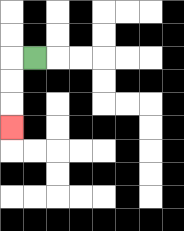{'start': '[1, 2]', 'end': '[0, 5]', 'path_directions': 'L,D,D,D', 'path_coordinates': '[[1, 2], [0, 2], [0, 3], [0, 4], [0, 5]]'}